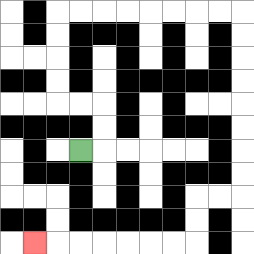{'start': '[3, 6]', 'end': '[1, 10]', 'path_directions': 'R,U,U,L,L,U,U,U,U,R,R,R,R,R,R,R,R,D,D,D,D,D,D,D,D,L,L,D,D,L,L,L,L,L,L,L', 'path_coordinates': '[[3, 6], [4, 6], [4, 5], [4, 4], [3, 4], [2, 4], [2, 3], [2, 2], [2, 1], [2, 0], [3, 0], [4, 0], [5, 0], [6, 0], [7, 0], [8, 0], [9, 0], [10, 0], [10, 1], [10, 2], [10, 3], [10, 4], [10, 5], [10, 6], [10, 7], [10, 8], [9, 8], [8, 8], [8, 9], [8, 10], [7, 10], [6, 10], [5, 10], [4, 10], [3, 10], [2, 10], [1, 10]]'}